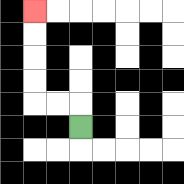{'start': '[3, 5]', 'end': '[1, 0]', 'path_directions': 'U,L,L,U,U,U,U', 'path_coordinates': '[[3, 5], [3, 4], [2, 4], [1, 4], [1, 3], [1, 2], [1, 1], [1, 0]]'}